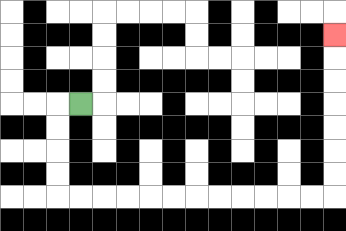{'start': '[3, 4]', 'end': '[14, 1]', 'path_directions': 'L,D,D,D,D,R,R,R,R,R,R,R,R,R,R,R,R,U,U,U,U,U,U,U', 'path_coordinates': '[[3, 4], [2, 4], [2, 5], [2, 6], [2, 7], [2, 8], [3, 8], [4, 8], [5, 8], [6, 8], [7, 8], [8, 8], [9, 8], [10, 8], [11, 8], [12, 8], [13, 8], [14, 8], [14, 7], [14, 6], [14, 5], [14, 4], [14, 3], [14, 2], [14, 1]]'}